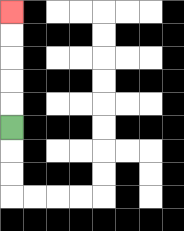{'start': '[0, 5]', 'end': '[0, 0]', 'path_directions': 'U,U,U,U,U', 'path_coordinates': '[[0, 5], [0, 4], [0, 3], [0, 2], [0, 1], [0, 0]]'}